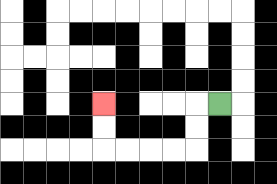{'start': '[9, 4]', 'end': '[4, 4]', 'path_directions': 'L,D,D,L,L,L,L,U,U', 'path_coordinates': '[[9, 4], [8, 4], [8, 5], [8, 6], [7, 6], [6, 6], [5, 6], [4, 6], [4, 5], [4, 4]]'}